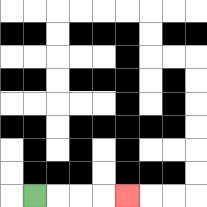{'start': '[1, 8]', 'end': '[5, 8]', 'path_directions': 'R,R,R,R', 'path_coordinates': '[[1, 8], [2, 8], [3, 8], [4, 8], [5, 8]]'}